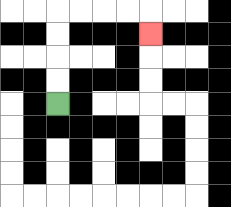{'start': '[2, 4]', 'end': '[6, 1]', 'path_directions': 'U,U,U,U,R,R,R,R,D', 'path_coordinates': '[[2, 4], [2, 3], [2, 2], [2, 1], [2, 0], [3, 0], [4, 0], [5, 0], [6, 0], [6, 1]]'}